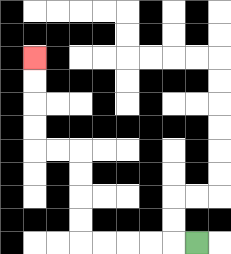{'start': '[8, 10]', 'end': '[1, 2]', 'path_directions': 'L,L,L,L,L,U,U,U,U,L,L,U,U,U,U', 'path_coordinates': '[[8, 10], [7, 10], [6, 10], [5, 10], [4, 10], [3, 10], [3, 9], [3, 8], [3, 7], [3, 6], [2, 6], [1, 6], [1, 5], [1, 4], [1, 3], [1, 2]]'}